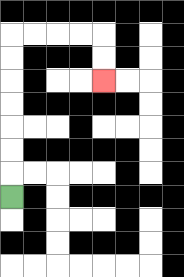{'start': '[0, 8]', 'end': '[4, 3]', 'path_directions': 'U,U,U,U,U,U,U,R,R,R,R,D,D', 'path_coordinates': '[[0, 8], [0, 7], [0, 6], [0, 5], [0, 4], [0, 3], [0, 2], [0, 1], [1, 1], [2, 1], [3, 1], [4, 1], [4, 2], [4, 3]]'}